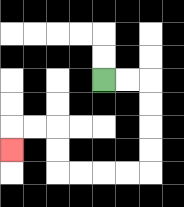{'start': '[4, 3]', 'end': '[0, 6]', 'path_directions': 'R,R,D,D,D,D,L,L,L,L,U,U,L,L,D', 'path_coordinates': '[[4, 3], [5, 3], [6, 3], [6, 4], [6, 5], [6, 6], [6, 7], [5, 7], [4, 7], [3, 7], [2, 7], [2, 6], [2, 5], [1, 5], [0, 5], [0, 6]]'}